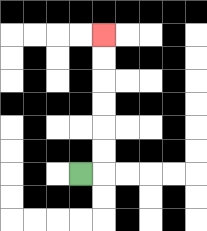{'start': '[3, 7]', 'end': '[4, 1]', 'path_directions': 'R,U,U,U,U,U,U', 'path_coordinates': '[[3, 7], [4, 7], [4, 6], [4, 5], [4, 4], [4, 3], [4, 2], [4, 1]]'}